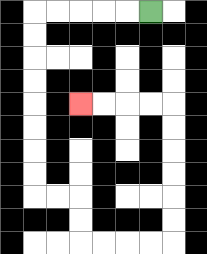{'start': '[6, 0]', 'end': '[3, 4]', 'path_directions': 'L,L,L,L,L,D,D,D,D,D,D,D,D,R,R,D,D,R,R,R,R,U,U,U,U,U,U,L,L,L,L', 'path_coordinates': '[[6, 0], [5, 0], [4, 0], [3, 0], [2, 0], [1, 0], [1, 1], [1, 2], [1, 3], [1, 4], [1, 5], [1, 6], [1, 7], [1, 8], [2, 8], [3, 8], [3, 9], [3, 10], [4, 10], [5, 10], [6, 10], [7, 10], [7, 9], [7, 8], [7, 7], [7, 6], [7, 5], [7, 4], [6, 4], [5, 4], [4, 4], [3, 4]]'}